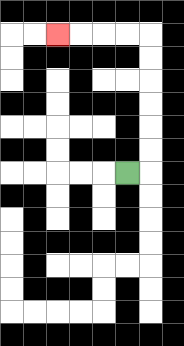{'start': '[5, 7]', 'end': '[2, 1]', 'path_directions': 'R,U,U,U,U,U,U,L,L,L,L', 'path_coordinates': '[[5, 7], [6, 7], [6, 6], [6, 5], [6, 4], [6, 3], [6, 2], [6, 1], [5, 1], [4, 1], [3, 1], [2, 1]]'}